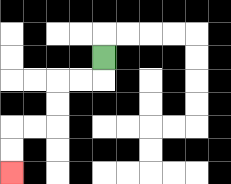{'start': '[4, 2]', 'end': '[0, 7]', 'path_directions': 'D,L,L,D,D,L,L,D,D', 'path_coordinates': '[[4, 2], [4, 3], [3, 3], [2, 3], [2, 4], [2, 5], [1, 5], [0, 5], [0, 6], [0, 7]]'}